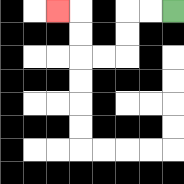{'start': '[7, 0]', 'end': '[2, 0]', 'path_directions': 'L,L,D,D,L,L,U,U,L', 'path_coordinates': '[[7, 0], [6, 0], [5, 0], [5, 1], [5, 2], [4, 2], [3, 2], [3, 1], [3, 0], [2, 0]]'}